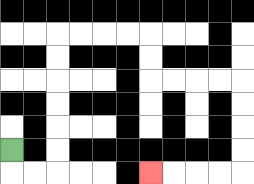{'start': '[0, 6]', 'end': '[6, 7]', 'path_directions': 'D,R,R,U,U,U,U,U,U,R,R,R,R,D,D,R,R,R,R,D,D,D,D,L,L,L,L', 'path_coordinates': '[[0, 6], [0, 7], [1, 7], [2, 7], [2, 6], [2, 5], [2, 4], [2, 3], [2, 2], [2, 1], [3, 1], [4, 1], [5, 1], [6, 1], [6, 2], [6, 3], [7, 3], [8, 3], [9, 3], [10, 3], [10, 4], [10, 5], [10, 6], [10, 7], [9, 7], [8, 7], [7, 7], [6, 7]]'}